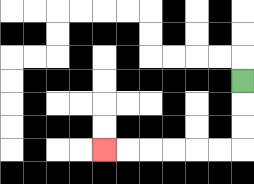{'start': '[10, 3]', 'end': '[4, 6]', 'path_directions': 'D,D,D,L,L,L,L,L,L', 'path_coordinates': '[[10, 3], [10, 4], [10, 5], [10, 6], [9, 6], [8, 6], [7, 6], [6, 6], [5, 6], [4, 6]]'}